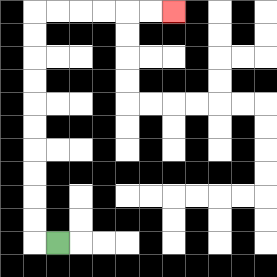{'start': '[2, 10]', 'end': '[7, 0]', 'path_directions': 'L,U,U,U,U,U,U,U,U,U,U,R,R,R,R,R,R', 'path_coordinates': '[[2, 10], [1, 10], [1, 9], [1, 8], [1, 7], [1, 6], [1, 5], [1, 4], [1, 3], [1, 2], [1, 1], [1, 0], [2, 0], [3, 0], [4, 0], [5, 0], [6, 0], [7, 0]]'}